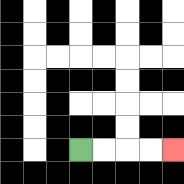{'start': '[3, 6]', 'end': '[7, 6]', 'path_directions': 'R,R,R,R', 'path_coordinates': '[[3, 6], [4, 6], [5, 6], [6, 6], [7, 6]]'}